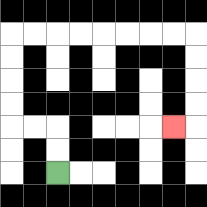{'start': '[2, 7]', 'end': '[7, 5]', 'path_directions': 'U,U,L,L,U,U,U,U,R,R,R,R,R,R,R,R,D,D,D,D,L', 'path_coordinates': '[[2, 7], [2, 6], [2, 5], [1, 5], [0, 5], [0, 4], [0, 3], [0, 2], [0, 1], [1, 1], [2, 1], [3, 1], [4, 1], [5, 1], [6, 1], [7, 1], [8, 1], [8, 2], [8, 3], [8, 4], [8, 5], [7, 5]]'}